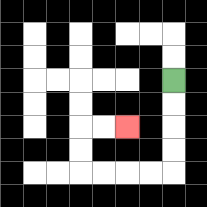{'start': '[7, 3]', 'end': '[5, 5]', 'path_directions': 'D,D,D,D,L,L,L,L,U,U,R,R', 'path_coordinates': '[[7, 3], [7, 4], [7, 5], [7, 6], [7, 7], [6, 7], [5, 7], [4, 7], [3, 7], [3, 6], [3, 5], [4, 5], [5, 5]]'}